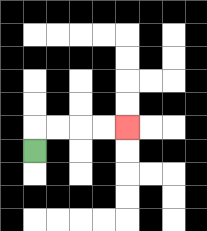{'start': '[1, 6]', 'end': '[5, 5]', 'path_directions': 'U,R,R,R,R', 'path_coordinates': '[[1, 6], [1, 5], [2, 5], [3, 5], [4, 5], [5, 5]]'}